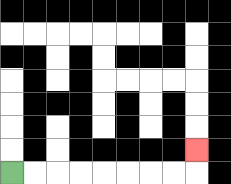{'start': '[0, 7]', 'end': '[8, 6]', 'path_directions': 'R,R,R,R,R,R,R,R,U', 'path_coordinates': '[[0, 7], [1, 7], [2, 7], [3, 7], [4, 7], [5, 7], [6, 7], [7, 7], [8, 7], [8, 6]]'}